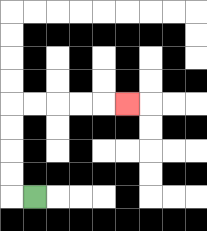{'start': '[1, 8]', 'end': '[5, 4]', 'path_directions': 'L,U,U,U,U,R,R,R,R,R', 'path_coordinates': '[[1, 8], [0, 8], [0, 7], [0, 6], [0, 5], [0, 4], [1, 4], [2, 4], [3, 4], [4, 4], [5, 4]]'}